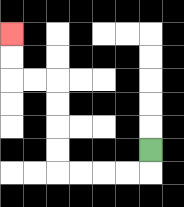{'start': '[6, 6]', 'end': '[0, 1]', 'path_directions': 'D,L,L,L,L,U,U,U,U,L,L,U,U', 'path_coordinates': '[[6, 6], [6, 7], [5, 7], [4, 7], [3, 7], [2, 7], [2, 6], [2, 5], [2, 4], [2, 3], [1, 3], [0, 3], [0, 2], [0, 1]]'}